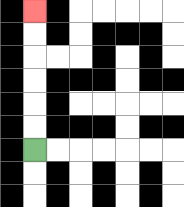{'start': '[1, 6]', 'end': '[1, 0]', 'path_directions': 'U,U,U,U,U,U', 'path_coordinates': '[[1, 6], [1, 5], [1, 4], [1, 3], [1, 2], [1, 1], [1, 0]]'}